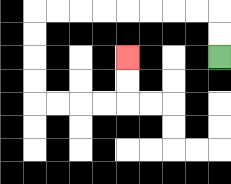{'start': '[9, 2]', 'end': '[5, 2]', 'path_directions': 'U,U,L,L,L,L,L,L,L,L,D,D,D,D,R,R,R,R,U,U', 'path_coordinates': '[[9, 2], [9, 1], [9, 0], [8, 0], [7, 0], [6, 0], [5, 0], [4, 0], [3, 0], [2, 0], [1, 0], [1, 1], [1, 2], [1, 3], [1, 4], [2, 4], [3, 4], [4, 4], [5, 4], [5, 3], [5, 2]]'}